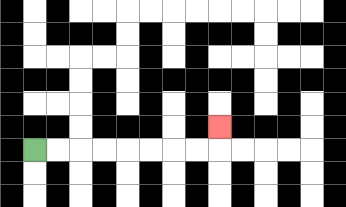{'start': '[1, 6]', 'end': '[9, 5]', 'path_directions': 'R,R,R,R,R,R,R,R,U', 'path_coordinates': '[[1, 6], [2, 6], [3, 6], [4, 6], [5, 6], [6, 6], [7, 6], [8, 6], [9, 6], [9, 5]]'}